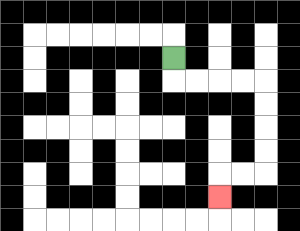{'start': '[7, 2]', 'end': '[9, 8]', 'path_directions': 'D,R,R,R,R,D,D,D,D,L,L,D', 'path_coordinates': '[[7, 2], [7, 3], [8, 3], [9, 3], [10, 3], [11, 3], [11, 4], [11, 5], [11, 6], [11, 7], [10, 7], [9, 7], [9, 8]]'}